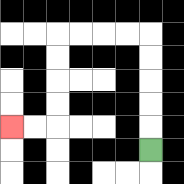{'start': '[6, 6]', 'end': '[0, 5]', 'path_directions': 'U,U,U,U,U,L,L,L,L,D,D,D,D,L,L', 'path_coordinates': '[[6, 6], [6, 5], [6, 4], [6, 3], [6, 2], [6, 1], [5, 1], [4, 1], [3, 1], [2, 1], [2, 2], [2, 3], [2, 4], [2, 5], [1, 5], [0, 5]]'}